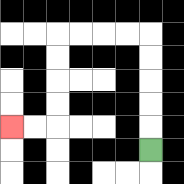{'start': '[6, 6]', 'end': '[0, 5]', 'path_directions': 'U,U,U,U,U,L,L,L,L,D,D,D,D,L,L', 'path_coordinates': '[[6, 6], [6, 5], [6, 4], [6, 3], [6, 2], [6, 1], [5, 1], [4, 1], [3, 1], [2, 1], [2, 2], [2, 3], [2, 4], [2, 5], [1, 5], [0, 5]]'}